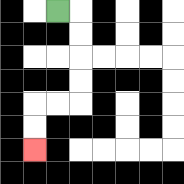{'start': '[2, 0]', 'end': '[1, 6]', 'path_directions': 'R,D,D,D,D,L,L,D,D', 'path_coordinates': '[[2, 0], [3, 0], [3, 1], [3, 2], [3, 3], [3, 4], [2, 4], [1, 4], [1, 5], [1, 6]]'}